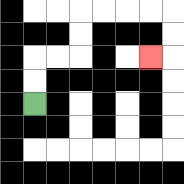{'start': '[1, 4]', 'end': '[6, 2]', 'path_directions': 'U,U,R,R,U,U,R,R,R,R,D,D,L', 'path_coordinates': '[[1, 4], [1, 3], [1, 2], [2, 2], [3, 2], [3, 1], [3, 0], [4, 0], [5, 0], [6, 0], [7, 0], [7, 1], [7, 2], [6, 2]]'}